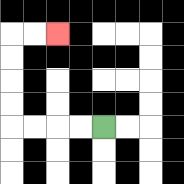{'start': '[4, 5]', 'end': '[2, 1]', 'path_directions': 'L,L,L,L,U,U,U,U,R,R', 'path_coordinates': '[[4, 5], [3, 5], [2, 5], [1, 5], [0, 5], [0, 4], [0, 3], [0, 2], [0, 1], [1, 1], [2, 1]]'}